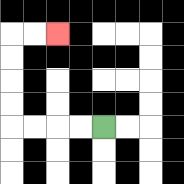{'start': '[4, 5]', 'end': '[2, 1]', 'path_directions': 'L,L,L,L,U,U,U,U,R,R', 'path_coordinates': '[[4, 5], [3, 5], [2, 5], [1, 5], [0, 5], [0, 4], [0, 3], [0, 2], [0, 1], [1, 1], [2, 1]]'}